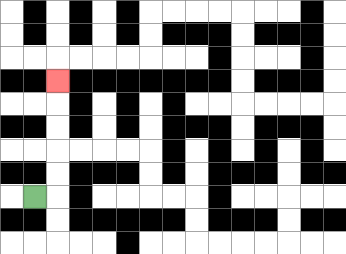{'start': '[1, 8]', 'end': '[2, 3]', 'path_directions': 'R,U,U,U,U,U', 'path_coordinates': '[[1, 8], [2, 8], [2, 7], [2, 6], [2, 5], [2, 4], [2, 3]]'}